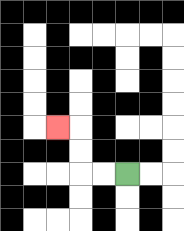{'start': '[5, 7]', 'end': '[2, 5]', 'path_directions': 'L,L,U,U,L', 'path_coordinates': '[[5, 7], [4, 7], [3, 7], [3, 6], [3, 5], [2, 5]]'}